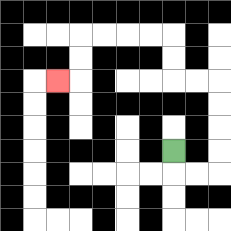{'start': '[7, 6]', 'end': '[2, 3]', 'path_directions': 'D,R,R,U,U,U,U,L,L,U,U,L,L,L,L,D,D,L', 'path_coordinates': '[[7, 6], [7, 7], [8, 7], [9, 7], [9, 6], [9, 5], [9, 4], [9, 3], [8, 3], [7, 3], [7, 2], [7, 1], [6, 1], [5, 1], [4, 1], [3, 1], [3, 2], [3, 3], [2, 3]]'}